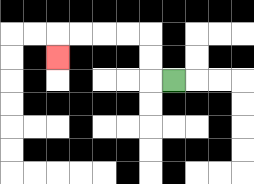{'start': '[7, 3]', 'end': '[2, 2]', 'path_directions': 'L,U,U,L,L,L,L,D', 'path_coordinates': '[[7, 3], [6, 3], [6, 2], [6, 1], [5, 1], [4, 1], [3, 1], [2, 1], [2, 2]]'}